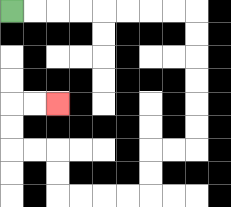{'start': '[0, 0]', 'end': '[2, 4]', 'path_directions': 'R,R,R,R,R,R,R,R,D,D,D,D,D,D,L,L,D,D,L,L,L,L,U,U,L,L,U,U,R,R', 'path_coordinates': '[[0, 0], [1, 0], [2, 0], [3, 0], [4, 0], [5, 0], [6, 0], [7, 0], [8, 0], [8, 1], [8, 2], [8, 3], [8, 4], [8, 5], [8, 6], [7, 6], [6, 6], [6, 7], [6, 8], [5, 8], [4, 8], [3, 8], [2, 8], [2, 7], [2, 6], [1, 6], [0, 6], [0, 5], [0, 4], [1, 4], [2, 4]]'}